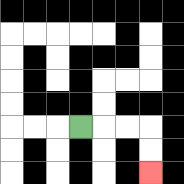{'start': '[3, 5]', 'end': '[6, 7]', 'path_directions': 'R,R,R,D,D', 'path_coordinates': '[[3, 5], [4, 5], [5, 5], [6, 5], [6, 6], [6, 7]]'}